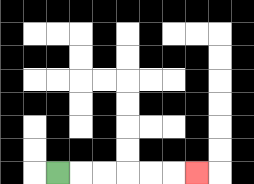{'start': '[2, 7]', 'end': '[8, 7]', 'path_directions': 'R,R,R,R,R,R', 'path_coordinates': '[[2, 7], [3, 7], [4, 7], [5, 7], [6, 7], [7, 7], [8, 7]]'}